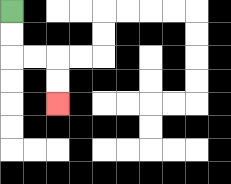{'start': '[0, 0]', 'end': '[2, 4]', 'path_directions': 'D,D,R,R,D,D', 'path_coordinates': '[[0, 0], [0, 1], [0, 2], [1, 2], [2, 2], [2, 3], [2, 4]]'}